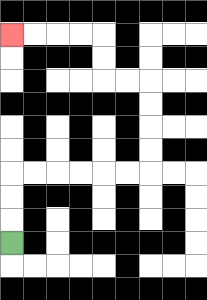{'start': '[0, 10]', 'end': '[0, 1]', 'path_directions': 'U,U,U,R,R,R,R,R,R,U,U,U,U,L,L,U,U,L,L,L,L', 'path_coordinates': '[[0, 10], [0, 9], [0, 8], [0, 7], [1, 7], [2, 7], [3, 7], [4, 7], [5, 7], [6, 7], [6, 6], [6, 5], [6, 4], [6, 3], [5, 3], [4, 3], [4, 2], [4, 1], [3, 1], [2, 1], [1, 1], [0, 1]]'}